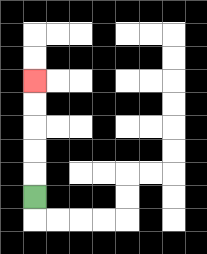{'start': '[1, 8]', 'end': '[1, 3]', 'path_directions': 'U,U,U,U,U', 'path_coordinates': '[[1, 8], [1, 7], [1, 6], [1, 5], [1, 4], [1, 3]]'}